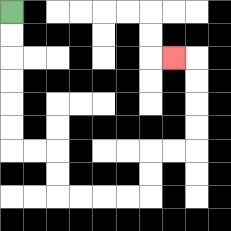{'start': '[0, 0]', 'end': '[7, 2]', 'path_directions': 'D,D,D,D,D,D,R,R,D,D,R,R,R,R,U,U,R,R,U,U,U,U,L', 'path_coordinates': '[[0, 0], [0, 1], [0, 2], [0, 3], [0, 4], [0, 5], [0, 6], [1, 6], [2, 6], [2, 7], [2, 8], [3, 8], [4, 8], [5, 8], [6, 8], [6, 7], [6, 6], [7, 6], [8, 6], [8, 5], [8, 4], [8, 3], [8, 2], [7, 2]]'}